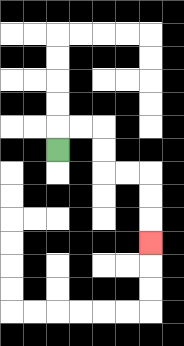{'start': '[2, 6]', 'end': '[6, 10]', 'path_directions': 'U,R,R,D,D,R,R,D,D,D', 'path_coordinates': '[[2, 6], [2, 5], [3, 5], [4, 5], [4, 6], [4, 7], [5, 7], [6, 7], [6, 8], [6, 9], [6, 10]]'}